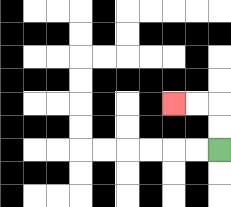{'start': '[9, 6]', 'end': '[7, 4]', 'path_directions': 'U,U,L,L', 'path_coordinates': '[[9, 6], [9, 5], [9, 4], [8, 4], [7, 4]]'}